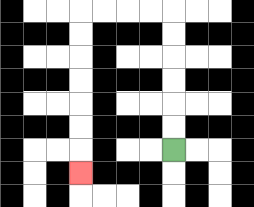{'start': '[7, 6]', 'end': '[3, 7]', 'path_directions': 'U,U,U,U,U,U,L,L,L,L,D,D,D,D,D,D,D', 'path_coordinates': '[[7, 6], [7, 5], [7, 4], [7, 3], [7, 2], [7, 1], [7, 0], [6, 0], [5, 0], [4, 0], [3, 0], [3, 1], [3, 2], [3, 3], [3, 4], [3, 5], [3, 6], [3, 7]]'}